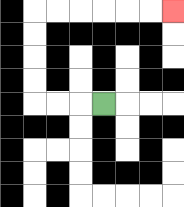{'start': '[4, 4]', 'end': '[7, 0]', 'path_directions': 'L,L,L,U,U,U,U,R,R,R,R,R,R', 'path_coordinates': '[[4, 4], [3, 4], [2, 4], [1, 4], [1, 3], [1, 2], [1, 1], [1, 0], [2, 0], [3, 0], [4, 0], [5, 0], [6, 0], [7, 0]]'}